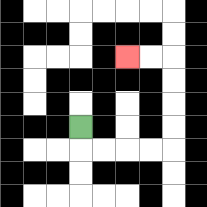{'start': '[3, 5]', 'end': '[5, 2]', 'path_directions': 'D,R,R,R,R,U,U,U,U,L,L', 'path_coordinates': '[[3, 5], [3, 6], [4, 6], [5, 6], [6, 6], [7, 6], [7, 5], [7, 4], [7, 3], [7, 2], [6, 2], [5, 2]]'}